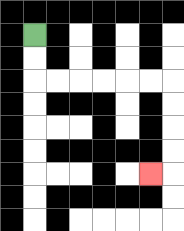{'start': '[1, 1]', 'end': '[6, 7]', 'path_directions': 'D,D,R,R,R,R,R,R,D,D,D,D,L', 'path_coordinates': '[[1, 1], [1, 2], [1, 3], [2, 3], [3, 3], [4, 3], [5, 3], [6, 3], [7, 3], [7, 4], [7, 5], [7, 6], [7, 7], [6, 7]]'}